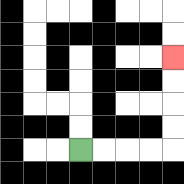{'start': '[3, 6]', 'end': '[7, 2]', 'path_directions': 'R,R,R,R,U,U,U,U', 'path_coordinates': '[[3, 6], [4, 6], [5, 6], [6, 6], [7, 6], [7, 5], [7, 4], [7, 3], [7, 2]]'}